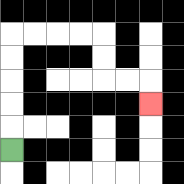{'start': '[0, 6]', 'end': '[6, 4]', 'path_directions': 'U,U,U,U,U,R,R,R,R,D,D,R,R,D', 'path_coordinates': '[[0, 6], [0, 5], [0, 4], [0, 3], [0, 2], [0, 1], [1, 1], [2, 1], [3, 1], [4, 1], [4, 2], [4, 3], [5, 3], [6, 3], [6, 4]]'}